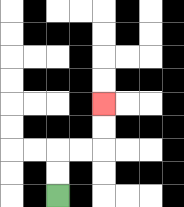{'start': '[2, 8]', 'end': '[4, 4]', 'path_directions': 'U,U,R,R,U,U', 'path_coordinates': '[[2, 8], [2, 7], [2, 6], [3, 6], [4, 6], [4, 5], [4, 4]]'}